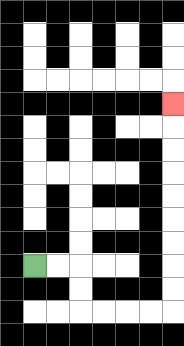{'start': '[1, 11]', 'end': '[7, 4]', 'path_directions': 'R,R,D,D,R,R,R,R,U,U,U,U,U,U,U,U,U', 'path_coordinates': '[[1, 11], [2, 11], [3, 11], [3, 12], [3, 13], [4, 13], [5, 13], [6, 13], [7, 13], [7, 12], [7, 11], [7, 10], [7, 9], [7, 8], [7, 7], [7, 6], [7, 5], [7, 4]]'}